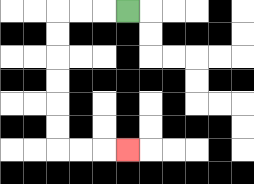{'start': '[5, 0]', 'end': '[5, 6]', 'path_directions': 'L,L,L,D,D,D,D,D,D,R,R,R', 'path_coordinates': '[[5, 0], [4, 0], [3, 0], [2, 0], [2, 1], [2, 2], [2, 3], [2, 4], [2, 5], [2, 6], [3, 6], [4, 6], [5, 6]]'}